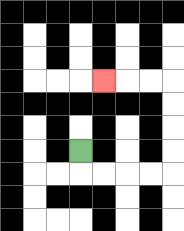{'start': '[3, 6]', 'end': '[4, 3]', 'path_directions': 'D,R,R,R,R,U,U,U,U,L,L,L', 'path_coordinates': '[[3, 6], [3, 7], [4, 7], [5, 7], [6, 7], [7, 7], [7, 6], [7, 5], [7, 4], [7, 3], [6, 3], [5, 3], [4, 3]]'}